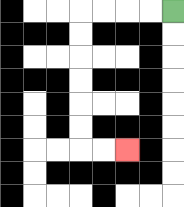{'start': '[7, 0]', 'end': '[5, 6]', 'path_directions': 'L,L,L,L,D,D,D,D,D,D,R,R', 'path_coordinates': '[[7, 0], [6, 0], [5, 0], [4, 0], [3, 0], [3, 1], [3, 2], [3, 3], [3, 4], [3, 5], [3, 6], [4, 6], [5, 6]]'}